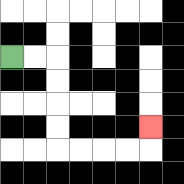{'start': '[0, 2]', 'end': '[6, 5]', 'path_directions': 'R,R,D,D,D,D,R,R,R,R,U', 'path_coordinates': '[[0, 2], [1, 2], [2, 2], [2, 3], [2, 4], [2, 5], [2, 6], [3, 6], [4, 6], [5, 6], [6, 6], [6, 5]]'}